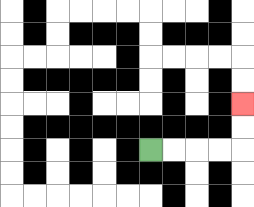{'start': '[6, 6]', 'end': '[10, 4]', 'path_directions': 'R,R,R,R,U,U', 'path_coordinates': '[[6, 6], [7, 6], [8, 6], [9, 6], [10, 6], [10, 5], [10, 4]]'}